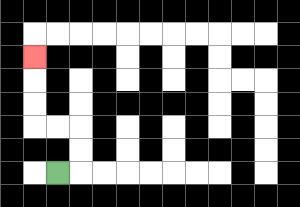{'start': '[2, 7]', 'end': '[1, 2]', 'path_directions': 'R,U,U,L,L,U,U,U', 'path_coordinates': '[[2, 7], [3, 7], [3, 6], [3, 5], [2, 5], [1, 5], [1, 4], [1, 3], [1, 2]]'}